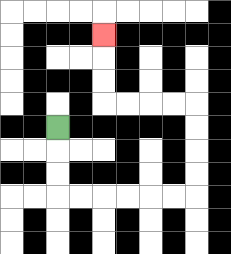{'start': '[2, 5]', 'end': '[4, 1]', 'path_directions': 'D,D,D,R,R,R,R,R,R,U,U,U,U,L,L,L,L,U,U,U', 'path_coordinates': '[[2, 5], [2, 6], [2, 7], [2, 8], [3, 8], [4, 8], [5, 8], [6, 8], [7, 8], [8, 8], [8, 7], [8, 6], [8, 5], [8, 4], [7, 4], [6, 4], [5, 4], [4, 4], [4, 3], [4, 2], [4, 1]]'}